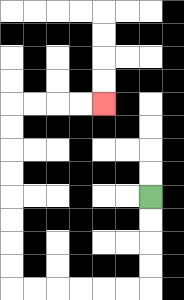{'start': '[6, 8]', 'end': '[4, 4]', 'path_directions': 'D,D,D,D,L,L,L,L,L,L,U,U,U,U,U,U,U,U,R,R,R,R', 'path_coordinates': '[[6, 8], [6, 9], [6, 10], [6, 11], [6, 12], [5, 12], [4, 12], [3, 12], [2, 12], [1, 12], [0, 12], [0, 11], [0, 10], [0, 9], [0, 8], [0, 7], [0, 6], [0, 5], [0, 4], [1, 4], [2, 4], [3, 4], [4, 4]]'}